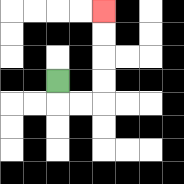{'start': '[2, 3]', 'end': '[4, 0]', 'path_directions': 'D,R,R,U,U,U,U', 'path_coordinates': '[[2, 3], [2, 4], [3, 4], [4, 4], [4, 3], [4, 2], [4, 1], [4, 0]]'}